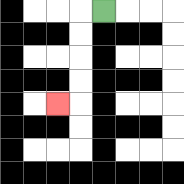{'start': '[4, 0]', 'end': '[2, 4]', 'path_directions': 'L,D,D,D,D,L', 'path_coordinates': '[[4, 0], [3, 0], [3, 1], [3, 2], [3, 3], [3, 4], [2, 4]]'}